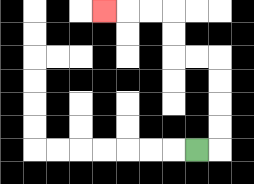{'start': '[8, 6]', 'end': '[4, 0]', 'path_directions': 'R,U,U,U,U,L,L,U,U,L,L,L', 'path_coordinates': '[[8, 6], [9, 6], [9, 5], [9, 4], [9, 3], [9, 2], [8, 2], [7, 2], [7, 1], [7, 0], [6, 0], [5, 0], [4, 0]]'}